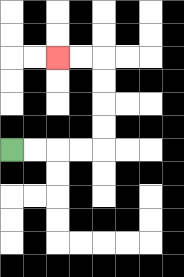{'start': '[0, 6]', 'end': '[2, 2]', 'path_directions': 'R,R,R,R,U,U,U,U,L,L', 'path_coordinates': '[[0, 6], [1, 6], [2, 6], [3, 6], [4, 6], [4, 5], [4, 4], [4, 3], [4, 2], [3, 2], [2, 2]]'}